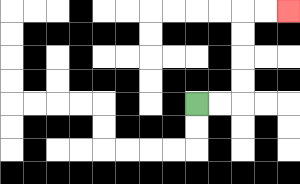{'start': '[8, 4]', 'end': '[12, 0]', 'path_directions': 'R,R,U,U,U,U,R,R', 'path_coordinates': '[[8, 4], [9, 4], [10, 4], [10, 3], [10, 2], [10, 1], [10, 0], [11, 0], [12, 0]]'}